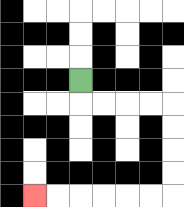{'start': '[3, 3]', 'end': '[1, 8]', 'path_directions': 'D,R,R,R,R,D,D,D,D,L,L,L,L,L,L', 'path_coordinates': '[[3, 3], [3, 4], [4, 4], [5, 4], [6, 4], [7, 4], [7, 5], [7, 6], [7, 7], [7, 8], [6, 8], [5, 8], [4, 8], [3, 8], [2, 8], [1, 8]]'}